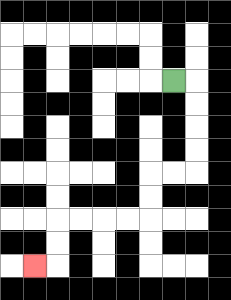{'start': '[7, 3]', 'end': '[1, 11]', 'path_directions': 'R,D,D,D,D,L,L,D,D,L,L,L,L,D,D,L', 'path_coordinates': '[[7, 3], [8, 3], [8, 4], [8, 5], [8, 6], [8, 7], [7, 7], [6, 7], [6, 8], [6, 9], [5, 9], [4, 9], [3, 9], [2, 9], [2, 10], [2, 11], [1, 11]]'}